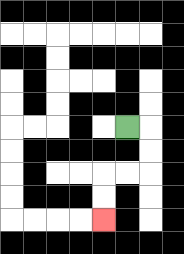{'start': '[5, 5]', 'end': '[4, 9]', 'path_directions': 'R,D,D,L,L,D,D', 'path_coordinates': '[[5, 5], [6, 5], [6, 6], [6, 7], [5, 7], [4, 7], [4, 8], [4, 9]]'}